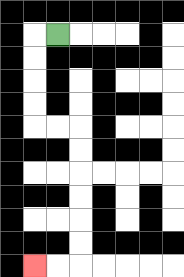{'start': '[2, 1]', 'end': '[1, 11]', 'path_directions': 'L,D,D,D,D,R,R,D,D,D,D,D,D,L,L', 'path_coordinates': '[[2, 1], [1, 1], [1, 2], [1, 3], [1, 4], [1, 5], [2, 5], [3, 5], [3, 6], [3, 7], [3, 8], [3, 9], [3, 10], [3, 11], [2, 11], [1, 11]]'}